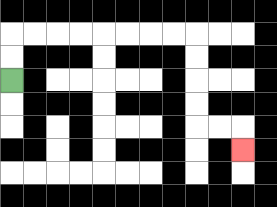{'start': '[0, 3]', 'end': '[10, 6]', 'path_directions': 'U,U,R,R,R,R,R,R,R,R,D,D,D,D,R,R,D', 'path_coordinates': '[[0, 3], [0, 2], [0, 1], [1, 1], [2, 1], [3, 1], [4, 1], [5, 1], [6, 1], [7, 1], [8, 1], [8, 2], [8, 3], [8, 4], [8, 5], [9, 5], [10, 5], [10, 6]]'}